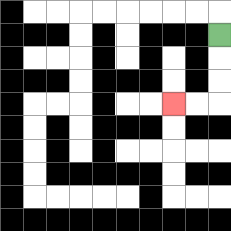{'start': '[9, 1]', 'end': '[7, 4]', 'path_directions': 'D,D,D,L,L', 'path_coordinates': '[[9, 1], [9, 2], [9, 3], [9, 4], [8, 4], [7, 4]]'}